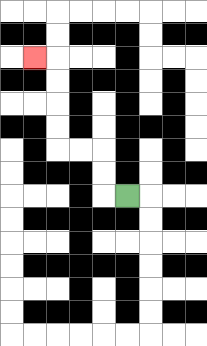{'start': '[5, 8]', 'end': '[1, 2]', 'path_directions': 'L,U,U,L,L,U,U,U,U,L', 'path_coordinates': '[[5, 8], [4, 8], [4, 7], [4, 6], [3, 6], [2, 6], [2, 5], [2, 4], [2, 3], [2, 2], [1, 2]]'}